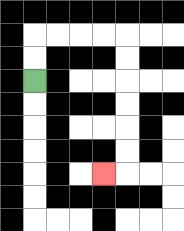{'start': '[1, 3]', 'end': '[4, 7]', 'path_directions': 'U,U,R,R,R,R,D,D,D,D,D,D,L', 'path_coordinates': '[[1, 3], [1, 2], [1, 1], [2, 1], [3, 1], [4, 1], [5, 1], [5, 2], [5, 3], [5, 4], [5, 5], [5, 6], [5, 7], [4, 7]]'}